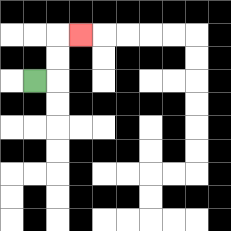{'start': '[1, 3]', 'end': '[3, 1]', 'path_directions': 'R,U,U,R', 'path_coordinates': '[[1, 3], [2, 3], [2, 2], [2, 1], [3, 1]]'}